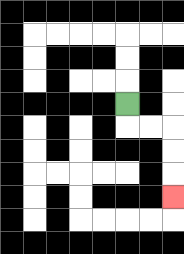{'start': '[5, 4]', 'end': '[7, 8]', 'path_directions': 'D,R,R,D,D,D', 'path_coordinates': '[[5, 4], [5, 5], [6, 5], [7, 5], [7, 6], [7, 7], [7, 8]]'}